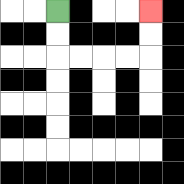{'start': '[2, 0]', 'end': '[6, 0]', 'path_directions': 'D,D,R,R,R,R,U,U', 'path_coordinates': '[[2, 0], [2, 1], [2, 2], [3, 2], [4, 2], [5, 2], [6, 2], [6, 1], [6, 0]]'}